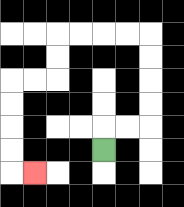{'start': '[4, 6]', 'end': '[1, 7]', 'path_directions': 'U,R,R,U,U,U,U,L,L,L,L,D,D,L,L,D,D,D,D,R', 'path_coordinates': '[[4, 6], [4, 5], [5, 5], [6, 5], [6, 4], [6, 3], [6, 2], [6, 1], [5, 1], [4, 1], [3, 1], [2, 1], [2, 2], [2, 3], [1, 3], [0, 3], [0, 4], [0, 5], [0, 6], [0, 7], [1, 7]]'}